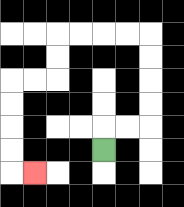{'start': '[4, 6]', 'end': '[1, 7]', 'path_directions': 'U,R,R,U,U,U,U,L,L,L,L,D,D,L,L,D,D,D,D,R', 'path_coordinates': '[[4, 6], [4, 5], [5, 5], [6, 5], [6, 4], [6, 3], [6, 2], [6, 1], [5, 1], [4, 1], [3, 1], [2, 1], [2, 2], [2, 3], [1, 3], [0, 3], [0, 4], [0, 5], [0, 6], [0, 7], [1, 7]]'}